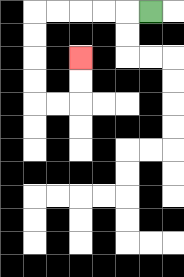{'start': '[6, 0]', 'end': '[3, 2]', 'path_directions': 'L,L,L,L,L,D,D,D,D,R,R,U,U', 'path_coordinates': '[[6, 0], [5, 0], [4, 0], [3, 0], [2, 0], [1, 0], [1, 1], [1, 2], [1, 3], [1, 4], [2, 4], [3, 4], [3, 3], [3, 2]]'}